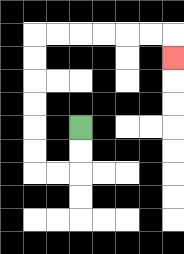{'start': '[3, 5]', 'end': '[7, 2]', 'path_directions': 'D,D,L,L,U,U,U,U,U,U,R,R,R,R,R,R,D', 'path_coordinates': '[[3, 5], [3, 6], [3, 7], [2, 7], [1, 7], [1, 6], [1, 5], [1, 4], [1, 3], [1, 2], [1, 1], [2, 1], [3, 1], [4, 1], [5, 1], [6, 1], [7, 1], [7, 2]]'}